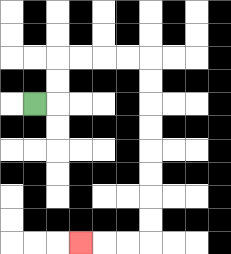{'start': '[1, 4]', 'end': '[3, 10]', 'path_directions': 'R,U,U,R,R,R,R,D,D,D,D,D,D,D,D,L,L,L', 'path_coordinates': '[[1, 4], [2, 4], [2, 3], [2, 2], [3, 2], [4, 2], [5, 2], [6, 2], [6, 3], [6, 4], [6, 5], [6, 6], [6, 7], [6, 8], [6, 9], [6, 10], [5, 10], [4, 10], [3, 10]]'}